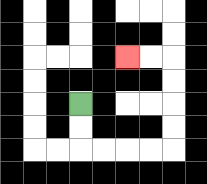{'start': '[3, 4]', 'end': '[5, 2]', 'path_directions': 'D,D,R,R,R,R,U,U,U,U,L,L', 'path_coordinates': '[[3, 4], [3, 5], [3, 6], [4, 6], [5, 6], [6, 6], [7, 6], [7, 5], [7, 4], [7, 3], [7, 2], [6, 2], [5, 2]]'}